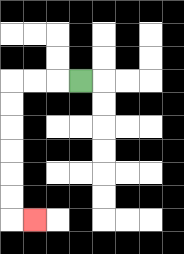{'start': '[3, 3]', 'end': '[1, 9]', 'path_directions': 'L,L,L,D,D,D,D,D,D,R', 'path_coordinates': '[[3, 3], [2, 3], [1, 3], [0, 3], [0, 4], [0, 5], [0, 6], [0, 7], [0, 8], [0, 9], [1, 9]]'}